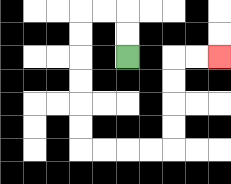{'start': '[5, 2]', 'end': '[9, 2]', 'path_directions': 'U,U,L,L,D,D,D,D,D,D,R,R,R,R,U,U,U,U,R,R', 'path_coordinates': '[[5, 2], [5, 1], [5, 0], [4, 0], [3, 0], [3, 1], [3, 2], [3, 3], [3, 4], [3, 5], [3, 6], [4, 6], [5, 6], [6, 6], [7, 6], [7, 5], [7, 4], [7, 3], [7, 2], [8, 2], [9, 2]]'}